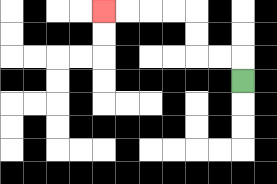{'start': '[10, 3]', 'end': '[4, 0]', 'path_directions': 'U,L,L,U,U,L,L,L,L', 'path_coordinates': '[[10, 3], [10, 2], [9, 2], [8, 2], [8, 1], [8, 0], [7, 0], [6, 0], [5, 0], [4, 0]]'}